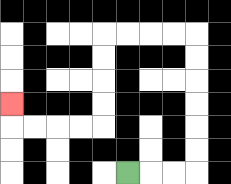{'start': '[5, 7]', 'end': '[0, 4]', 'path_directions': 'R,R,R,U,U,U,U,U,U,L,L,L,L,D,D,D,D,L,L,L,L,U', 'path_coordinates': '[[5, 7], [6, 7], [7, 7], [8, 7], [8, 6], [8, 5], [8, 4], [8, 3], [8, 2], [8, 1], [7, 1], [6, 1], [5, 1], [4, 1], [4, 2], [4, 3], [4, 4], [4, 5], [3, 5], [2, 5], [1, 5], [0, 5], [0, 4]]'}